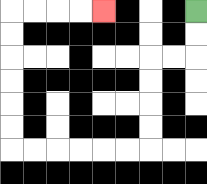{'start': '[8, 0]', 'end': '[4, 0]', 'path_directions': 'D,D,L,L,D,D,D,D,L,L,L,L,L,L,U,U,U,U,U,U,R,R,R,R', 'path_coordinates': '[[8, 0], [8, 1], [8, 2], [7, 2], [6, 2], [6, 3], [6, 4], [6, 5], [6, 6], [5, 6], [4, 6], [3, 6], [2, 6], [1, 6], [0, 6], [0, 5], [0, 4], [0, 3], [0, 2], [0, 1], [0, 0], [1, 0], [2, 0], [3, 0], [4, 0]]'}